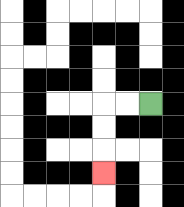{'start': '[6, 4]', 'end': '[4, 7]', 'path_directions': 'L,L,D,D,D', 'path_coordinates': '[[6, 4], [5, 4], [4, 4], [4, 5], [4, 6], [4, 7]]'}